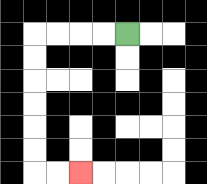{'start': '[5, 1]', 'end': '[3, 7]', 'path_directions': 'L,L,L,L,D,D,D,D,D,D,R,R', 'path_coordinates': '[[5, 1], [4, 1], [3, 1], [2, 1], [1, 1], [1, 2], [1, 3], [1, 4], [1, 5], [1, 6], [1, 7], [2, 7], [3, 7]]'}